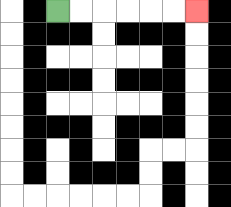{'start': '[2, 0]', 'end': '[8, 0]', 'path_directions': 'R,R,R,R,R,R', 'path_coordinates': '[[2, 0], [3, 0], [4, 0], [5, 0], [6, 0], [7, 0], [8, 0]]'}